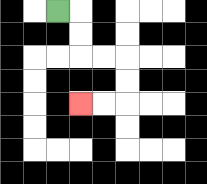{'start': '[2, 0]', 'end': '[3, 4]', 'path_directions': 'R,D,D,R,R,D,D,L,L', 'path_coordinates': '[[2, 0], [3, 0], [3, 1], [3, 2], [4, 2], [5, 2], [5, 3], [5, 4], [4, 4], [3, 4]]'}